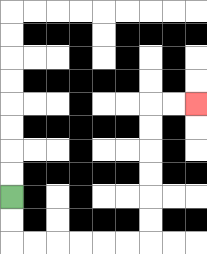{'start': '[0, 8]', 'end': '[8, 4]', 'path_directions': 'D,D,R,R,R,R,R,R,U,U,U,U,U,U,R,R', 'path_coordinates': '[[0, 8], [0, 9], [0, 10], [1, 10], [2, 10], [3, 10], [4, 10], [5, 10], [6, 10], [6, 9], [6, 8], [6, 7], [6, 6], [6, 5], [6, 4], [7, 4], [8, 4]]'}